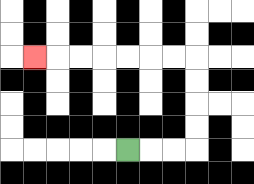{'start': '[5, 6]', 'end': '[1, 2]', 'path_directions': 'R,R,R,U,U,U,U,L,L,L,L,L,L,L', 'path_coordinates': '[[5, 6], [6, 6], [7, 6], [8, 6], [8, 5], [8, 4], [8, 3], [8, 2], [7, 2], [6, 2], [5, 2], [4, 2], [3, 2], [2, 2], [1, 2]]'}